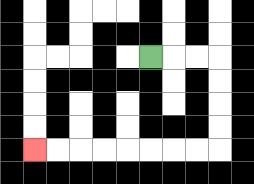{'start': '[6, 2]', 'end': '[1, 6]', 'path_directions': 'R,R,R,D,D,D,D,L,L,L,L,L,L,L,L', 'path_coordinates': '[[6, 2], [7, 2], [8, 2], [9, 2], [9, 3], [9, 4], [9, 5], [9, 6], [8, 6], [7, 6], [6, 6], [5, 6], [4, 6], [3, 6], [2, 6], [1, 6]]'}